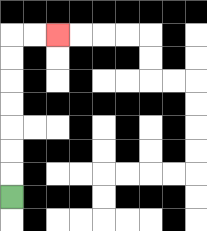{'start': '[0, 8]', 'end': '[2, 1]', 'path_directions': 'U,U,U,U,U,U,U,R,R', 'path_coordinates': '[[0, 8], [0, 7], [0, 6], [0, 5], [0, 4], [0, 3], [0, 2], [0, 1], [1, 1], [2, 1]]'}